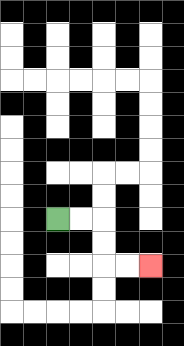{'start': '[2, 9]', 'end': '[6, 11]', 'path_directions': 'R,R,D,D,R,R', 'path_coordinates': '[[2, 9], [3, 9], [4, 9], [4, 10], [4, 11], [5, 11], [6, 11]]'}